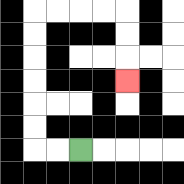{'start': '[3, 6]', 'end': '[5, 3]', 'path_directions': 'L,L,U,U,U,U,U,U,R,R,R,R,D,D,D', 'path_coordinates': '[[3, 6], [2, 6], [1, 6], [1, 5], [1, 4], [1, 3], [1, 2], [1, 1], [1, 0], [2, 0], [3, 0], [4, 0], [5, 0], [5, 1], [5, 2], [5, 3]]'}